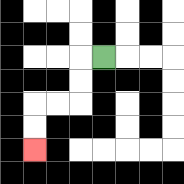{'start': '[4, 2]', 'end': '[1, 6]', 'path_directions': 'L,D,D,L,L,D,D', 'path_coordinates': '[[4, 2], [3, 2], [3, 3], [3, 4], [2, 4], [1, 4], [1, 5], [1, 6]]'}